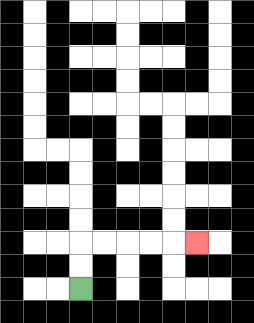{'start': '[3, 12]', 'end': '[8, 10]', 'path_directions': 'U,U,R,R,R,R,R', 'path_coordinates': '[[3, 12], [3, 11], [3, 10], [4, 10], [5, 10], [6, 10], [7, 10], [8, 10]]'}